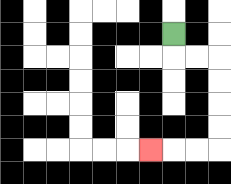{'start': '[7, 1]', 'end': '[6, 6]', 'path_directions': 'D,R,R,D,D,D,D,L,L,L', 'path_coordinates': '[[7, 1], [7, 2], [8, 2], [9, 2], [9, 3], [9, 4], [9, 5], [9, 6], [8, 6], [7, 6], [6, 6]]'}